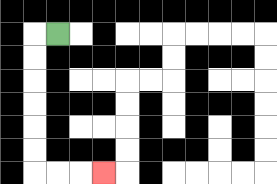{'start': '[2, 1]', 'end': '[4, 7]', 'path_directions': 'L,D,D,D,D,D,D,R,R,R', 'path_coordinates': '[[2, 1], [1, 1], [1, 2], [1, 3], [1, 4], [1, 5], [1, 6], [1, 7], [2, 7], [3, 7], [4, 7]]'}